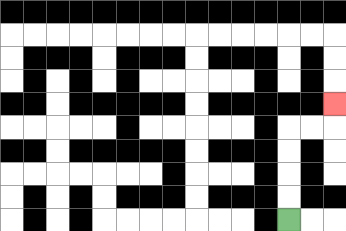{'start': '[12, 9]', 'end': '[14, 4]', 'path_directions': 'U,U,U,U,R,R,U', 'path_coordinates': '[[12, 9], [12, 8], [12, 7], [12, 6], [12, 5], [13, 5], [14, 5], [14, 4]]'}